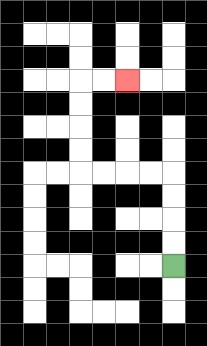{'start': '[7, 11]', 'end': '[5, 3]', 'path_directions': 'U,U,U,U,L,L,L,L,U,U,U,U,R,R', 'path_coordinates': '[[7, 11], [7, 10], [7, 9], [7, 8], [7, 7], [6, 7], [5, 7], [4, 7], [3, 7], [3, 6], [3, 5], [3, 4], [3, 3], [4, 3], [5, 3]]'}